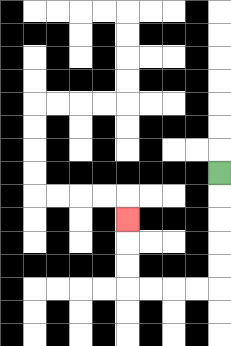{'start': '[9, 7]', 'end': '[5, 9]', 'path_directions': 'D,D,D,D,D,L,L,L,L,U,U,U', 'path_coordinates': '[[9, 7], [9, 8], [9, 9], [9, 10], [9, 11], [9, 12], [8, 12], [7, 12], [6, 12], [5, 12], [5, 11], [5, 10], [5, 9]]'}